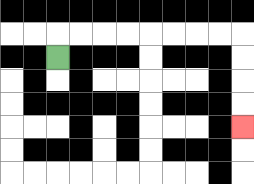{'start': '[2, 2]', 'end': '[10, 5]', 'path_directions': 'U,R,R,R,R,R,R,R,R,D,D,D,D', 'path_coordinates': '[[2, 2], [2, 1], [3, 1], [4, 1], [5, 1], [6, 1], [7, 1], [8, 1], [9, 1], [10, 1], [10, 2], [10, 3], [10, 4], [10, 5]]'}